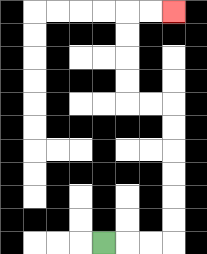{'start': '[4, 10]', 'end': '[7, 0]', 'path_directions': 'R,R,R,U,U,U,U,U,U,L,L,U,U,U,U,R,R', 'path_coordinates': '[[4, 10], [5, 10], [6, 10], [7, 10], [7, 9], [7, 8], [7, 7], [7, 6], [7, 5], [7, 4], [6, 4], [5, 4], [5, 3], [5, 2], [5, 1], [5, 0], [6, 0], [7, 0]]'}